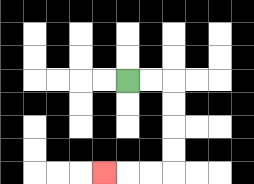{'start': '[5, 3]', 'end': '[4, 7]', 'path_directions': 'R,R,D,D,D,D,L,L,L', 'path_coordinates': '[[5, 3], [6, 3], [7, 3], [7, 4], [7, 5], [7, 6], [7, 7], [6, 7], [5, 7], [4, 7]]'}